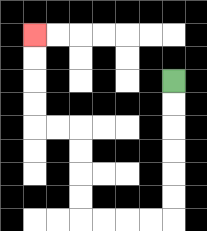{'start': '[7, 3]', 'end': '[1, 1]', 'path_directions': 'D,D,D,D,D,D,L,L,L,L,U,U,U,U,L,L,U,U,U,U', 'path_coordinates': '[[7, 3], [7, 4], [7, 5], [7, 6], [7, 7], [7, 8], [7, 9], [6, 9], [5, 9], [4, 9], [3, 9], [3, 8], [3, 7], [3, 6], [3, 5], [2, 5], [1, 5], [1, 4], [1, 3], [1, 2], [1, 1]]'}